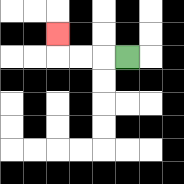{'start': '[5, 2]', 'end': '[2, 1]', 'path_directions': 'L,L,L,U', 'path_coordinates': '[[5, 2], [4, 2], [3, 2], [2, 2], [2, 1]]'}